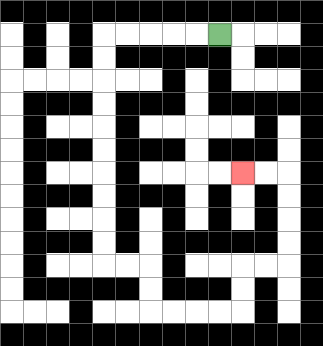{'start': '[9, 1]', 'end': '[10, 7]', 'path_directions': 'L,L,L,L,L,D,D,D,D,D,D,D,D,D,D,R,R,D,D,R,R,R,R,U,U,R,R,U,U,U,U,L,L', 'path_coordinates': '[[9, 1], [8, 1], [7, 1], [6, 1], [5, 1], [4, 1], [4, 2], [4, 3], [4, 4], [4, 5], [4, 6], [4, 7], [4, 8], [4, 9], [4, 10], [4, 11], [5, 11], [6, 11], [6, 12], [6, 13], [7, 13], [8, 13], [9, 13], [10, 13], [10, 12], [10, 11], [11, 11], [12, 11], [12, 10], [12, 9], [12, 8], [12, 7], [11, 7], [10, 7]]'}